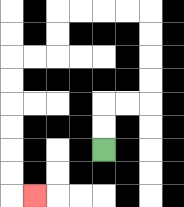{'start': '[4, 6]', 'end': '[1, 8]', 'path_directions': 'U,U,R,R,U,U,U,U,L,L,L,L,D,D,L,L,D,D,D,D,D,D,R', 'path_coordinates': '[[4, 6], [4, 5], [4, 4], [5, 4], [6, 4], [6, 3], [6, 2], [6, 1], [6, 0], [5, 0], [4, 0], [3, 0], [2, 0], [2, 1], [2, 2], [1, 2], [0, 2], [0, 3], [0, 4], [0, 5], [0, 6], [0, 7], [0, 8], [1, 8]]'}